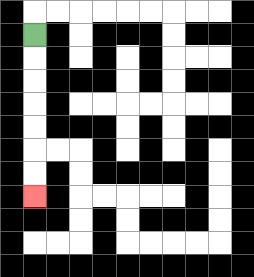{'start': '[1, 1]', 'end': '[1, 8]', 'path_directions': 'D,D,D,D,D,D,D', 'path_coordinates': '[[1, 1], [1, 2], [1, 3], [1, 4], [1, 5], [1, 6], [1, 7], [1, 8]]'}